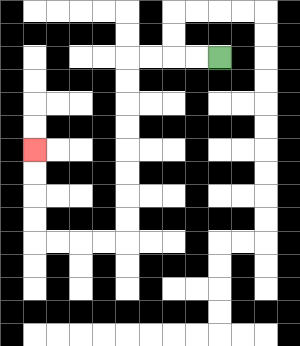{'start': '[9, 2]', 'end': '[1, 6]', 'path_directions': 'L,L,L,L,D,D,D,D,D,D,D,D,L,L,L,L,U,U,U,U', 'path_coordinates': '[[9, 2], [8, 2], [7, 2], [6, 2], [5, 2], [5, 3], [5, 4], [5, 5], [5, 6], [5, 7], [5, 8], [5, 9], [5, 10], [4, 10], [3, 10], [2, 10], [1, 10], [1, 9], [1, 8], [1, 7], [1, 6]]'}